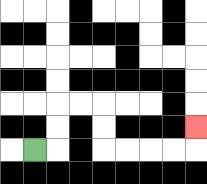{'start': '[1, 6]', 'end': '[8, 5]', 'path_directions': 'R,U,U,R,R,D,D,R,R,R,R,U', 'path_coordinates': '[[1, 6], [2, 6], [2, 5], [2, 4], [3, 4], [4, 4], [4, 5], [4, 6], [5, 6], [6, 6], [7, 6], [8, 6], [8, 5]]'}